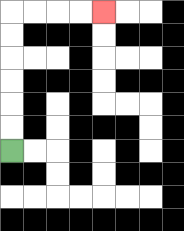{'start': '[0, 6]', 'end': '[4, 0]', 'path_directions': 'U,U,U,U,U,U,R,R,R,R', 'path_coordinates': '[[0, 6], [0, 5], [0, 4], [0, 3], [0, 2], [0, 1], [0, 0], [1, 0], [2, 0], [3, 0], [4, 0]]'}